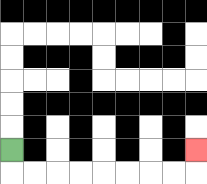{'start': '[0, 6]', 'end': '[8, 6]', 'path_directions': 'D,R,R,R,R,R,R,R,R,U', 'path_coordinates': '[[0, 6], [0, 7], [1, 7], [2, 7], [3, 7], [4, 7], [5, 7], [6, 7], [7, 7], [8, 7], [8, 6]]'}